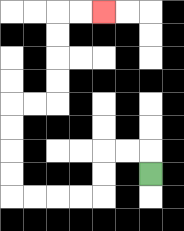{'start': '[6, 7]', 'end': '[4, 0]', 'path_directions': 'U,L,L,D,D,L,L,L,L,U,U,U,U,R,R,U,U,U,U,R,R', 'path_coordinates': '[[6, 7], [6, 6], [5, 6], [4, 6], [4, 7], [4, 8], [3, 8], [2, 8], [1, 8], [0, 8], [0, 7], [0, 6], [0, 5], [0, 4], [1, 4], [2, 4], [2, 3], [2, 2], [2, 1], [2, 0], [3, 0], [4, 0]]'}